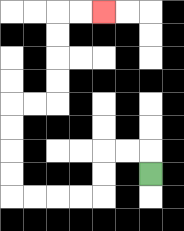{'start': '[6, 7]', 'end': '[4, 0]', 'path_directions': 'U,L,L,D,D,L,L,L,L,U,U,U,U,R,R,U,U,U,U,R,R', 'path_coordinates': '[[6, 7], [6, 6], [5, 6], [4, 6], [4, 7], [4, 8], [3, 8], [2, 8], [1, 8], [0, 8], [0, 7], [0, 6], [0, 5], [0, 4], [1, 4], [2, 4], [2, 3], [2, 2], [2, 1], [2, 0], [3, 0], [4, 0]]'}